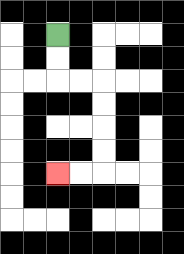{'start': '[2, 1]', 'end': '[2, 7]', 'path_directions': 'D,D,R,R,D,D,D,D,L,L', 'path_coordinates': '[[2, 1], [2, 2], [2, 3], [3, 3], [4, 3], [4, 4], [4, 5], [4, 6], [4, 7], [3, 7], [2, 7]]'}